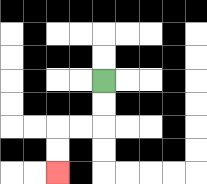{'start': '[4, 3]', 'end': '[2, 7]', 'path_directions': 'D,D,L,L,D,D', 'path_coordinates': '[[4, 3], [4, 4], [4, 5], [3, 5], [2, 5], [2, 6], [2, 7]]'}